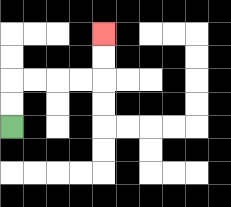{'start': '[0, 5]', 'end': '[4, 1]', 'path_directions': 'U,U,R,R,R,R,U,U', 'path_coordinates': '[[0, 5], [0, 4], [0, 3], [1, 3], [2, 3], [3, 3], [4, 3], [4, 2], [4, 1]]'}